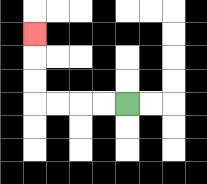{'start': '[5, 4]', 'end': '[1, 1]', 'path_directions': 'L,L,L,L,U,U,U', 'path_coordinates': '[[5, 4], [4, 4], [3, 4], [2, 4], [1, 4], [1, 3], [1, 2], [1, 1]]'}